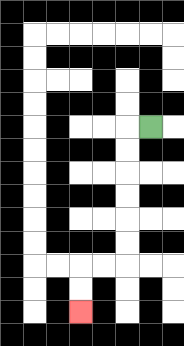{'start': '[6, 5]', 'end': '[3, 13]', 'path_directions': 'L,D,D,D,D,D,D,L,L,D,D', 'path_coordinates': '[[6, 5], [5, 5], [5, 6], [5, 7], [5, 8], [5, 9], [5, 10], [5, 11], [4, 11], [3, 11], [3, 12], [3, 13]]'}